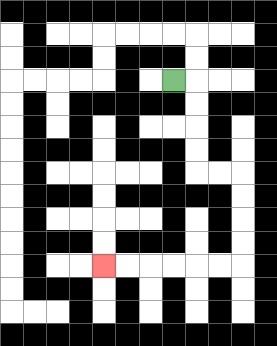{'start': '[7, 3]', 'end': '[4, 11]', 'path_directions': 'R,D,D,D,D,R,R,D,D,D,D,L,L,L,L,L,L', 'path_coordinates': '[[7, 3], [8, 3], [8, 4], [8, 5], [8, 6], [8, 7], [9, 7], [10, 7], [10, 8], [10, 9], [10, 10], [10, 11], [9, 11], [8, 11], [7, 11], [6, 11], [5, 11], [4, 11]]'}